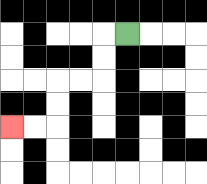{'start': '[5, 1]', 'end': '[0, 5]', 'path_directions': 'L,D,D,L,L,D,D,L,L', 'path_coordinates': '[[5, 1], [4, 1], [4, 2], [4, 3], [3, 3], [2, 3], [2, 4], [2, 5], [1, 5], [0, 5]]'}